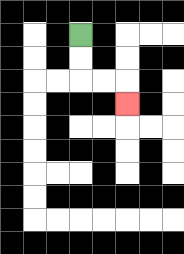{'start': '[3, 1]', 'end': '[5, 4]', 'path_directions': 'D,D,R,R,D', 'path_coordinates': '[[3, 1], [3, 2], [3, 3], [4, 3], [5, 3], [5, 4]]'}